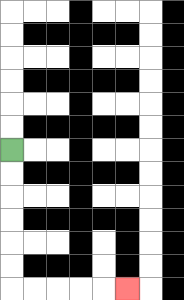{'start': '[0, 6]', 'end': '[5, 12]', 'path_directions': 'D,D,D,D,D,D,R,R,R,R,R', 'path_coordinates': '[[0, 6], [0, 7], [0, 8], [0, 9], [0, 10], [0, 11], [0, 12], [1, 12], [2, 12], [3, 12], [4, 12], [5, 12]]'}